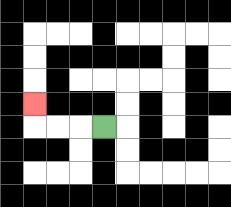{'start': '[4, 5]', 'end': '[1, 4]', 'path_directions': 'L,L,L,U', 'path_coordinates': '[[4, 5], [3, 5], [2, 5], [1, 5], [1, 4]]'}